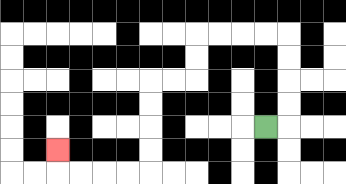{'start': '[11, 5]', 'end': '[2, 6]', 'path_directions': 'R,U,U,U,U,L,L,L,L,D,D,L,L,D,D,D,D,L,L,L,L,U', 'path_coordinates': '[[11, 5], [12, 5], [12, 4], [12, 3], [12, 2], [12, 1], [11, 1], [10, 1], [9, 1], [8, 1], [8, 2], [8, 3], [7, 3], [6, 3], [6, 4], [6, 5], [6, 6], [6, 7], [5, 7], [4, 7], [3, 7], [2, 7], [2, 6]]'}